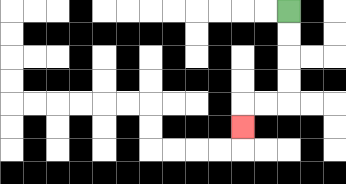{'start': '[12, 0]', 'end': '[10, 5]', 'path_directions': 'D,D,D,D,L,L,D', 'path_coordinates': '[[12, 0], [12, 1], [12, 2], [12, 3], [12, 4], [11, 4], [10, 4], [10, 5]]'}